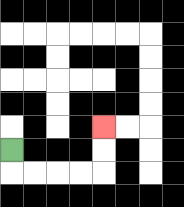{'start': '[0, 6]', 'end': '[4, 5]', 'path_directions': 'D,R,R,R,R,U,U', 'path_coordinates': '[[0, 6], [0, 7], [1, 7], [2, 7], [3, 7], [4, 7], [4, 6], [4, 5]]'}